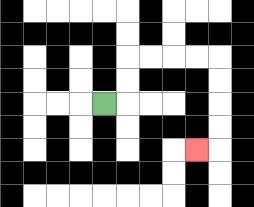{'start': '[4, 4]', 'end': '[8, 6]', 'path_directions': 'R,U,U,R,R,R,R,D,D,D,D,L', 'path_coordinates': '[[4, 4], [5, 4], [5, 3], [5, 2], [6, 2], [7, 2], [8, 2], [9, 2], [9, 3], [9, 4], [9, 5], [9, 6], [8, 6]]'}